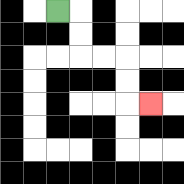{'start': '[2, 0]', 'end': '[6, 4]', 'path_directions': 'R,D,D,R,R,D,D,R', 'path_coordinates': '[[2, 0], [3, 0], [3, 1], [3, 2], [4, 2], [5, 2], [5, 3], [5, 4], [6, 4]]'}